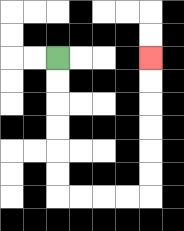{'start': '[2, 2]', 'end': '[6, 2]', 'path_directions': 'D,D,D,D,D,D,R,R,R,R,U,U,U,U,U,U', 'path_coordinates': '[[2, 2], [2, 3], [2, 4], [2, 5], [2, 6], [2, 7], [2, 8], [3, 8], [4, 8], [5, 8], [6, 8], [6, 7], [6, 6], [6, 5], [6, 4], [6, 3], [6, 2]]'}